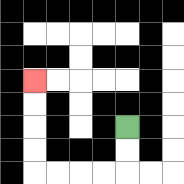{'start': '[5, 5]', 'end': '[1, 3]', 'path_directions': 'D,D,L,L,L,L,U,U,U,U', 'path_coordinates': '[[5, 5], [5, 6], [5, 7], [4, 7], [3, 7], [2, 7], [1, 7], [1, 6], [1, 5], [1, 4], [1, 3]]'}